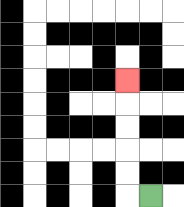{'start': '[6, 8]', 'end': '[5, 3]', 'path_directions': 'L,U,U,U,U,U', 'path_coordinates': '[[6, 8], [5, 8], [5, 7], [5, 6], [5, 5], [5, 4], [5, 3]]'}